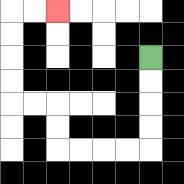{'start': '[6, 2]', 'end': '[2, 0]', 'path_directions': 'D,D,D,D,L,L,L,L,U,U,L,L,U,U,U,U,R,R', 'path_coordinates': '[[6, 2], [6, 3], [6, 4], [6, 5], [6, 6], [5, 6], [4, 6], [3, 6], [2, 6], [2, 5], [2, 4], [1, 4], [0, 4], [0, 3], [0, 2], [0, 1], [0, 0], [1, 0], [2, 0]]'}